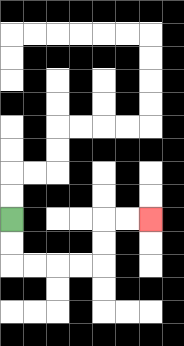{'start': '[0, 9]', 'end': '[6, 9]', 'path_directions': 'D,D,R,R,R,R,U,U,R,R', 'path_coordinates': '[[0, 9], [0, 10], [0, 11], [1, 11], [2, 11], [3, 11], [4, 11], [4, 10], [4, 9], [5, 9], [6, 9]]'}